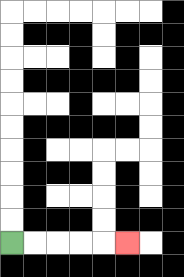{'start': '[0, 10]', 'end': '[5, 10]', 'path_directions': 'R,R,R,R,R', 'path_coordinates': '[[0, 10], [1, 10], [2, 10], [3, 10], [4, 10], [5, 10]]'}